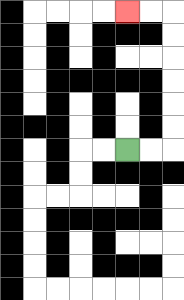{'start': '[5, 6]', 'end': '[5, 0]', 'path_directions': 'R,R,U,U,U,U,U,U,L,L', 'path_coordinates': '[[5, 6], [6, 6], [7, 6], [7, 5], [7, 4], [7, 3], [7, 2], [7, 1], [7, 0], [6, 0], [5, 0]]'}